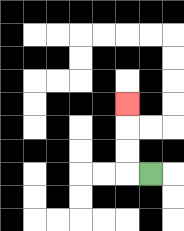{'start': '[6, 7]', 'end': '[5, 4]', 'path_directions': 'L,U,U,U', 'path_coordinates': '[[6, 7], [5, 7], [5, 6], [5, 5], [5, 4]]'}